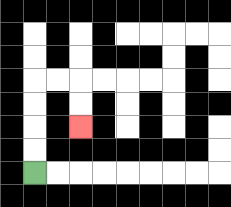{'start': '[1, 7]', 'end': '[3, 5]', 'path_directions': 'U,U,U,U,R,R,D,D', 'path_coordinates': '[[1, 7], [1, 6], [1, 5], [1, 4], [1, 3], [2, 3], [3, 3], [3, 4], [3, 5]]'}